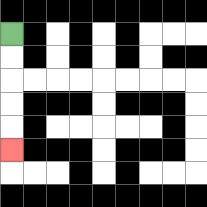{'start': '[0, 1]', 'end': '[0, 6]', 'path_directions': 'D,D,D,D,D', 'path_coordinates': '[[0, 1], [0, 2], [0, 3], [0, 4], [0, 5], [0, 6]]'}